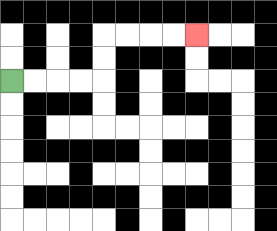{'start': '[0, 3]', 'end': '[8, 1]', 'path_directions': 'R,R,R,R,U,U,R,R,R,R', 'path_coordinates': '[[0, 3], [1, 3], [2, 3], [3, 3], [4, 3], [4, 2], [4, 1], [5, 1], [6, 1], [7, 1], [8, 1]]'}